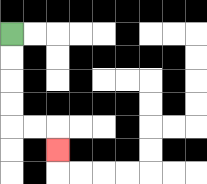{'start': '[0, 1]', 'end': '[2, 6]', 'path_directions': 'D,D,D,D,R,R,D', 'path_coordinates': '[[0, 1], [0, 2], [0, 3], [0, 4], [0, 5], [1, 5], [2, 5], [2, 6]]'}